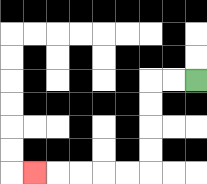{'start': '[8, 3]', 'end': '[1, 7]', 'path_directions': 'L,L,D,D,D,D,L,L,L,L,L', 'path_coordinates': '[[8, 3], [7, 3], [6, 3], [6, 4], [6, 5], [6, 6], [6, 7], [5, 7], [4, 7], [3, 7], [2, 7], [1, 7]]'}